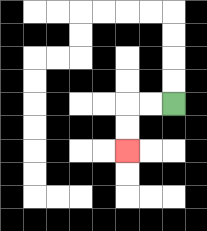{'start': '[7, 4]', 'end': '[5, 6]', 'path_directions': 'L,L,D,D', 'path_coordinates': '[[7, 4], [6, 4], [5, 4], [5, 5], [5, 6]]'}